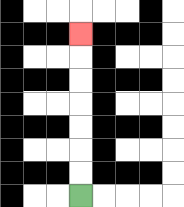{'start': '[3, 8]', 'end': '[3, 1]', 'path_directions': 'U,U,U,U,U,U,U', 'path_coordinates': '[[3, 8], [3, 7], [3, 6], [3, 5], [3, 4], [3, 3], [3, 2], [3, 1]]'}